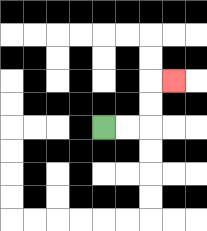{'start': '[4, 5]', 'end': '[7, 3]', 'path_directions': 'R,R,U,U,R', 'path_coordinates': '[[4, 5], [5, 5], [6, 5], [6, 4], [6, 3], [7, 3]]'}